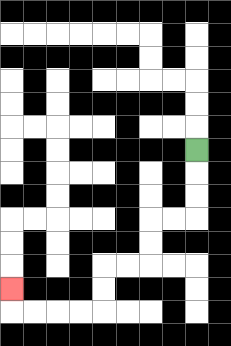{'start': '[8, 6]', 'end': '[0, 12]', 'path_directions': 'D,D,D,L,L,D,D,L,L,D,D,L,L,L,L,U', 'path_coordinates': '[[8, 6], [8, 7], [8, 8], [8, 9], [7, 9], [6, 9], [6, 10], [6, 11], [5, 11], [4, 11], [4, 12], [4, 13], [3, 13], [2, 13], [1, 13], [0, 13], [0, 12]]'}